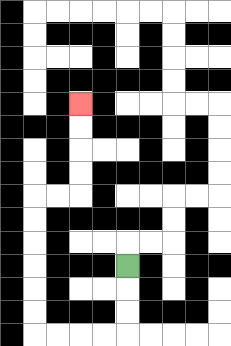{'start': '[5, 11]', 'end': '[3, 4]', 'path_directions': 'D,D,D,L,L,L,L,U,U,U,U,U,U,R,R,U,U,U,U', 'path_coordinates': '[[5, 11], [5, 12], [5, 13], [5, 14], [4, 14], [3, 14], [2, 14], [1, 14], [1, 13], [1, 12], [1, 11], [1, 10], [1, 9], [1, 8], [2, 8], [3, 8], [3, 7], [3, 6], [3, 5], [3, 4]]'}